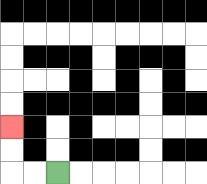{'start': '[2, 7]', 'end': '[0, 5]', 'path_directions': 'L,L,U,U', 'path_coordinates': '[[2, 7], [1, 7], [0, 7], [0, 6], [0, 5]]'}